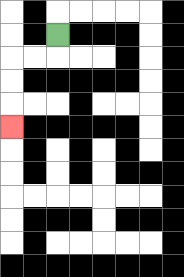{'start': '[2, 1]', 'end': '[0, 5]', 'path_directions': 'D,L,L,D,D,D', 'path_coordinates': '[[2, 1], [2, 2], [1, 2], [0, 2], [0, 3], [0, 4], [0, 5]]'}